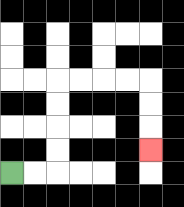{'start': '[0, 7]', 'end': '[6, 6]', 'path_directions': 'R,R,U,U,U,U,R,R,R,R,D,D,D', 'path_coordinates': '[[0, 7], [1, 7], [2, 7], [2, 6], [2, 5], [2, 4], [2, 3], [3, 3], [4, 3], [5, 3], [6, 3], [6, 4], [6, 5], [6, 6]]'}